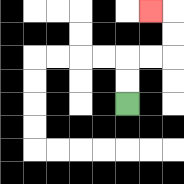{'start': '[5, 4]', 'end': '[6, 0]', 'path_directions': 'U,U,R,R,U,U,L', 'path_coordinates': '[[5, 4], [5, 3], [5, 2], [6, 2], [7, 2], [7, 1], [7, 0], [6, 0]]'}